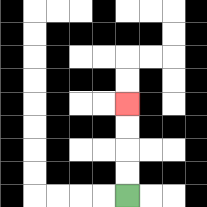{'start': '[5, 8]', 'end': '[5, 4]', 'path_directions': 'U,U,U,U', 'path_coordinates': '[[5, 8], [5, 7], [5, 6], [5, 5], [5, 4]]'}